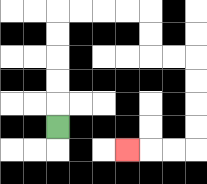{'start': '[2, 5]', 'end': '[5, 6]', 'path_directions': 'U,U,U,U,U,R,R,R,R,D,D,R,R,D,D,D,D,L,L,L', 'path_coordinates': '[[2, 5], [2, 4], [2, 3], [2, 2], [2, 1], [2, 0], [3, 0], [4, 0], [5, 0], [6, 0], [6, 1], [6, 2], [7, 2], [8, 2], [8, 3], [8, 4], [8, 5], [8, 6], [7, 6], [6, 6], [5, 6]]'}